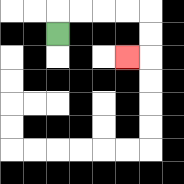{'start': '[2, 1]', 'end': '[5, 2]', 'path_directions': 'U,R,R,R,R,D,D,L', 'path_coordinates': '[[2, 1], [2, 0], [3, 0], [4, 0], [5, 0], [6, 0], [6, 1], [6, 2], [5, 2]]'}